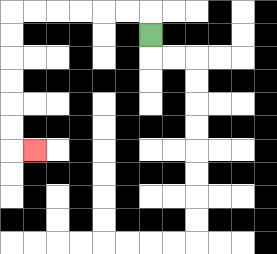{'start': '[6, 1]', 'end': '[1, 6]', 'path_directions': 'U,L,L,L,L,L,L,D,D,D,D,D,D,R', 'path_coordinates': '[[6, 1], [6, 0], [5, 0], [4, 0], [3, 0], [2, 0], [1, 0], [0, 0], [0, 1], [0, 2], [0, 3], [0, 4], [0, 5], [0, 6], [1, 6]]'}